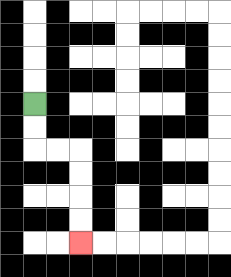{'start': '[1, 4]', 'end': '[3, 10]', 'path_directions': 'D,D,R,R,D,D,D,D', 'path_coordinates': '[[1, 4], [1, 5], [1, 6], [2, 6], [3, 6], [3, 7], [3, 8], [3, 9], [3, 10]]'}